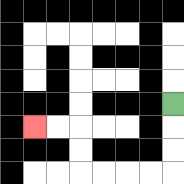{'start': '[7, 4]', 'end': '[1, 5]', 'path_directions': 'D,D,D,L,L,L,L,U,U,L,L', 'path_coordinates': '[[7, 4], [7, 5], [7, 6], [7, 7], [6, 7], [5, 7], [4, 7], [3, 7], [3, 6], [3, 5], [2, 5], [1, 5]]'}